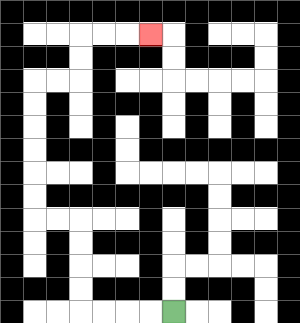{'start': '[7, 13]', 'end': '[6, 1]', 'path_directions': 'L,L,L,L,U,U,U,U,L,L,U,U,U,U,U,U,R,R,U,U,R,R,R', 'path_coordinates': '[[7, 13], [6, 13], [5, 13], [4, 13], [3, 13], [3, 12], [3, 11], [3, 10], [3, 9], [2, 9], [1, 9], [1, 8], [1, 7], [1, 6], [1, 5], [1, 4], [1, 3], [2, 3], [3, 3], [3, 2], [3, 1], [4, 1], [5, 1], [6, 1]]'}